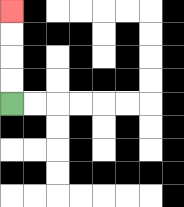{'start': '[0, 4]', 'end': '[0, 0]', 'path_directions': 'U,U,U,U', 'path_coordinates': '[[0, 4], [0, 3], [0, 2], [0, 1], [0, 0]]'}